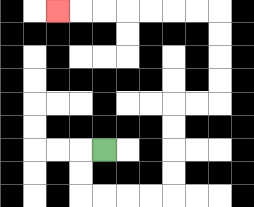{'start': '[4, 6]', 'end': '[2, 0]', 'path_directions': 'L,D,D,R,R,R,R,U,U,U,U,R,R,U,U,U,U,L,L,L,L,L,L,L', 'path_coordinates': '[[4, 6], [3, 6], [3, 7], [3, 8], [4, 8], [5, 8], [6, 8], [7, 8], [7, 7], [7, 6], [7, 5], [7, 4], [8, 4], [9, 4], [9, 3], [9, 2], [9, 1], [9, 0], [8, 0], [7, 0], [6, 0], [5, 0], [4, 0], [3, 0], [2, 0]]'}